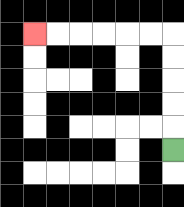{'start': '[7, 6]', 'end': '[1, 1]', 'path_directions': 'U,U,U,U,U,L,L,L,L,L,L', 'path_coordinates': '[[7, 6], [7, 5], [7, 4], [7, 3], [7, 2], [7, 1], [6, 1], [5, 1], [4, 1], [3, 1], [2, 1], [1, 1]]'}